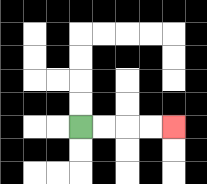{'start': '[3, 5]', 'end': '[7, 5]', 'path_directions': 'R,R,R,R', 'path_coordinates': '[[3, 5], [4, 5], [5, 5], [6, 5], [7, 5]]'}